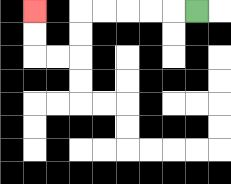{'start': '[8, 0]', 'end': '[1, 0]', 'path_directions': 'L,L,L,L,L,D,D,L,L,U,U', 'path_coordinates': '[[8, 0], [7, 0], [6, 0], [5, 0], [4, 0], [3, 0], [3, 1], [3, 2], [2, 2], [1, 2], [1, 1], [1, 0]]'}